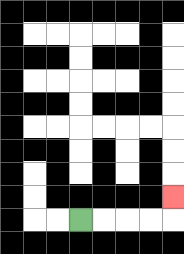{'start': '[3, 9]', 'end': '[7, 8]', 'path_directions': 'R,R,R,R,U', 'path_coordinates': '[[3, 9], [4, 9], [5, 9], [6, 9], [7, 9], [7, 8]]'}